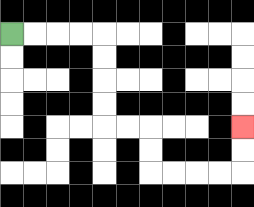{'start': '[0, 1]', 'end': '[10, 5]', 'path_directions': 'R,R,R,R,D,D,D,D,R,R,D,D,R,R,R,R,U,U', 'path_coordinates': '[[0, 1], [1, 1], [2, 1], [3, 1], [4, 1], [4, 2], [4, 3], [4, 4], [4, 5], [5, 5], [6, 5], [6, 6], [6, 7], [7, 7], [8, 7], [9, 7], [10, 7], [10, 6], [10, 5]]'}